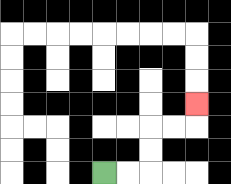{'start': '[4, 7]', 'end': '[8, 4]', 'path_directions': 'R,R,U,U,R,R,U', 'path_coordinates': '[[4, 7], [5, 7], [6, 7], [6, 6], [6, 5], [7, 5], [8, 5], [8, 4]]'}